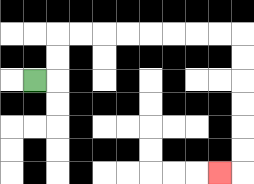{'start': '[1, 3]', 'end': '[9, 7]', 'path_directions': 'R,U,U,R,R,R,R,R,R,R,R,D,D,D,D,D,D,L', 'path_coordinates': '[[1, 3], [2, 3], [2, 2], [2, 1], [3, 1], [4, 1], [5, 1], [6, 1], [7, 1], [8, 1], [9, 1], [10, 1], [10, 2], [10, 3], [10, 4], [10, 5], [10, 6], [10, 7], [9, 7]]'}